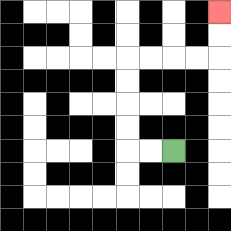{'start': '[7, 6]', 'end': '[9, 0]', 'path_directions': 'L,L,U,U,U,U,R,R,R,R,U,U', 'path_coordinates': '[[7, 6], [6, 6], [5, 6], [5, 5], [5, 4], [5, 3], [5, 2], [6, 2], [7, 2], [8, 2], [9, 2], [9, 1], [9, 0]]'}